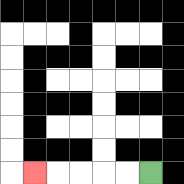{'start': '[6, 7]', 'end': '[1, 7]', 'path_directions': 'L,L,L,L,L', 'path_coordinates': '[[6, 7], [5, 7], [4, 7], [3, 7], [2, 7], [1, 7]]'}